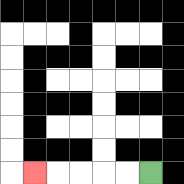{'start': '[6, 7]', 'end': '[1, 7]', 'path_directions': 'L,L,L,L,L', 'path_coordinates': '[[6, 7], [5, 7], [4, 7], [3, 7], [2, 7], [1, 7]]'}